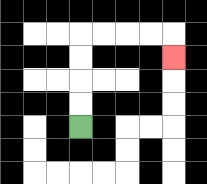{'start': '[3, 5]', 'end': '[7, 2]', 'path_directions': 'U,U,U,U,R,R,R,R,D', 'path_coordinates': '[[3, 5], [3, 4], [3, 3], [3, 2], [3, 1], [4, 1], [5, 1], [6, 1], [7, 1], [7, 2]]'}